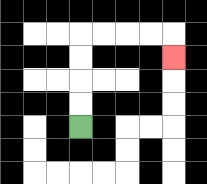{'start': '[3, 5]', 'end': '[7, 2]', 'path_directions': 'U,U,U,U,R,R,R,R,D', 'path_coordinates': '[[3, 5], [3, 4], [3, 3], [3, 2], [3, 1], [4, 1], [5, 1], [6, 1], [7, 1], [7, 2]]'}